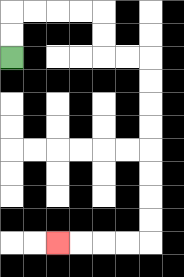{'start': '[0, 2]', 'end': '[2, 10]', 'path_directions': 'U,U,R,R,R,R,D,D,R,R,D,D,D,D,D,D,D,D,L,L,L,L', 'path_coordinates': '[[0, 2], [0, 1], [0, 0], [1, 0], [2, 0], [3, 0], [4, 0], [4, 1], [4, 2], [5, 2], [6, 2], [6, 3], [6, 4], [6, 5], [6, 6], [6, 7], [6, 8], [6, 9], [6, 10], [5, 10], [4, 10], [3, 10], [2, 10]]'}